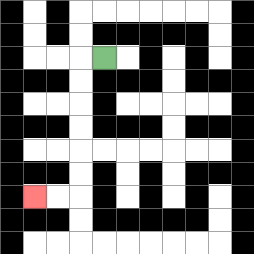{'start': '[4, 2]', 'end': '[1, 8]', 'path_directions': 'L,D,D,D,D,D,D,L,L', 'path_coordinates': '[[4, 2], [3, 2], [3, 3], [3, 4], [3, 5], [3, 6], [3, 7], [3, 8], [2, 8], [1, 8]]'}